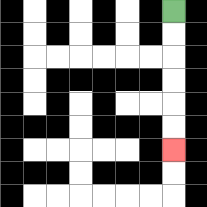{'start': '[7, 0]', 'end': '[7, 6]', 'path_directions': 'D,D,D,D,D,D', 'path_coordinates': '[[7, 0], [7, 1], [7, 2], [7, 3], [7, 4], [7, 5], [7, 6]]'}